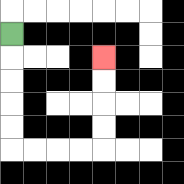{'start': '[0, 1]', 'end': '[4, 2]', 'path_directions': 'D,D,D,D,D,R,R,R,R,U,U,U,U', 'path_coordinates': '[[0, 1], [0, 2], [0, 3], [0, 4], [0, 5], [0, 6], [1, 6], [2, 6], [3, 6], [4, 6], [4, 5], [4, 4], [4, 3], [4, 2]]'}